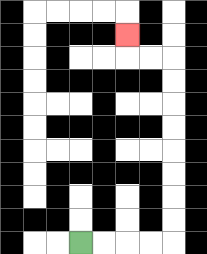{'start': '[3, 10]', 'end': '[5, 1]', 'path_directions': 'R,R,R,R,U,U,U,U,U,U,U,U,L,L,U', 'path_coordinates': '[[3, 10], [4, 10], [5, 10], [6, 10], [7, 10], [7, 9], [7, 8], [7, 7], [7, 6], [7, 5], [7, 4], [7, 3], [7, 2], [6, 2], [5, 2], [5, 1]]'}